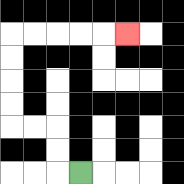{'start': '[3, 7]', 'end': '[5, 1]', 'path_directions': 'L,U,U,L,L,U,U,U,U,R,R,R,R,R', 'path_coordinates': '[[3, 7], [2, 7], [2, 6], [2, 5], [1, 5], [0, 5], [0, 4], [0, 3], [0, 2], [0, 1], [1, 1], [2, 1], [3, 1], [4, 1], [5, 1]]'}